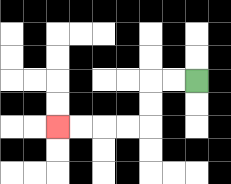{'start': '[8, 3]', 'end': '[2, 5]', 'path_directions': 'L,L,D,D,L,L,L,L', 'path_coordinates': '[[8, 3], [7, 3], [6, 3], [6, 4], [6, 5], [5, 5], [4, 5], [3, 5], [2, 5]]'}